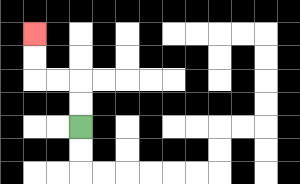{'start': '[3, 5]', 'end': '[1, 1]', 'path_directions': 'U,U,L,L,U,U', 'path_coordinates': '[[3, 5], [3, 4], [3, 3], [2, 3], [1, 3], [1, 2], [1, 1]]'}